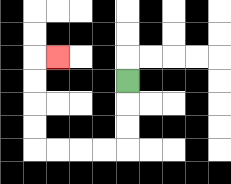{'start': '[5, 3]', 'end': '[2, 2]', 'path_directions': 'D,D,D,L,L,L,L,U,U,U,U,R', 'path_coordinates': '[[5, 3], [5, 4], [5, 5], [5, 6], [4, 6], [3, 6], [2, 6], [1, 6], [1, 5], [1, 4], [1, 3], [1, 2], [2, 2]]'}